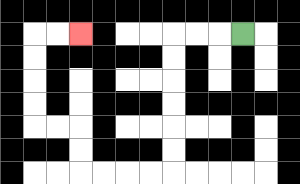{'start': '[10, 1]', 'end': '[3, 1]', 'path_directions': 'L,L,L,D,D,D,D,D,D,L,L,L,L,U,U,L,L,U,U,U,U,R,R', 'path_coordinates': '[[10, 1], [9, 1], [8, 1], [7, 1], [7, 2], [7, 3], [7, 4], [7, 5], [7, 6], [7, 7], [6, 7], [5, 7], [4, 7], [3, 7], [3, 6], [3, 5], [2, 5], [1, 5], [1, 4], [1, 3], [1, 2], [1, 1], [2, 1], [3, 1]]'}